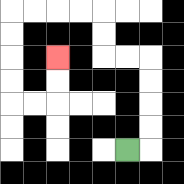{'start': '[5, 6]', 'end': '[2, 2]', 'path_directions': 'R,U,U,U,U,L,L,U,U,L,L,L,L,D,D,D,D,R,R,U,U', 'path_coordinates': '[[5, 6], [6, 6], [6, 5], [6, 4], [6, 3], [6, 2], [5, 2], [4, 2], [4, 1], [4, 0], [3, 0], [2, 0], [1, 0], [0, 0], [0, 1], [0, 2], [0, 3], [0, 4], [1, 4], [2, 4], [2, 3], [2, 2]]'}